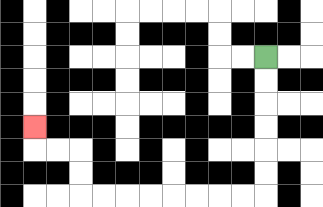{'start': '[11, 2]', 'end': '[1, 5]', 'path_directions': 'D,D,D,D,D,D,L,L,L,L,L,L,L,L,U,U,L,L,U', 'path_coordinates': '[[11, 2], [11, 3], [11, 4], [11, 5], [11, 6], [11, 7], [11, 8], [10, 8], [9, 8], [8, 8], [7, 8], [6, 8], [5, 8], [4, 8], [3, 8], [3, 7], [3, 6], [2, 6], [1, 6], [1, 5]]'}